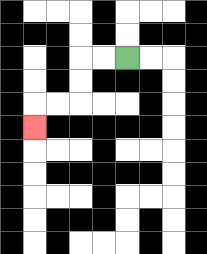{'start': '[5, 2]', 'end': '[1, 5]', 'path_directions': 'L,L,D,D,L,L,D', 'path_coordinates': '[[5, 2], [4, 2], [3, 2], [3, 3], [3, 4], [2, 4], [1, 4], [1, 5]]'}